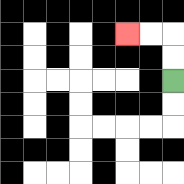{'start': '[7, 3]', 'end': '[5, 1]', 'path_directions': 'U,U,L,L', 'path_coordinates': '[[7, 3], [7, 2], [7, 1], [6, 1], [5, 1]]'}